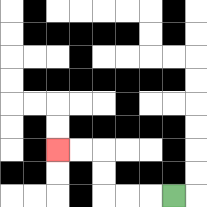{'start': '[7, 8]', 'end': '[2, 6]', 'path_directions': 'L,L,L,U,U,L,L', 'path_coordinates': '[[7, 8], [6, 8], [5, 8], [4, 8], [4, 7], [4, 6], [3, 6], [2, 6]]'}